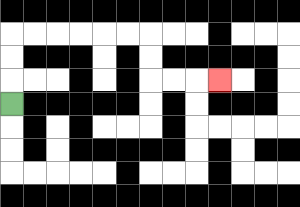{'start': '[0, 4]', 'end': '[9, 3]', 'path_directions': 'U,U,U,R,R,R,R,R,R,D,D,R,R,R', 'path_coordinates': '[[0, 4], [0, 3], [0, 2], [0, 1], [1, 1], [2, 1], [3, 1], [4, 1], [5, 1], [6, 1], [6, 2], [6, 3], [7, 3], [8, 3], [9, 3]]'}